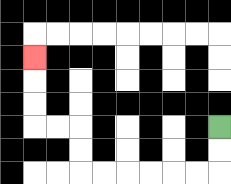{'start': '[9, 5]', 'end': '[1, 2]', 'path_directions': 'D,D,L,L,L,L,L,L,U,U,L,L,U,U,U', 'path_coordinates': '[[9, 5], [9, 6], [9, 7], [8, 7], [7, 7], [6, 7], [5, 7], [4, 7], [3, 7], [3, 6], [3, 5], [2, 5], [1, 5], [1, 4], [1, 3], [1, 2]]'}